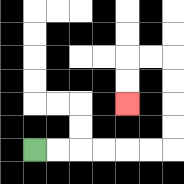{'start': '[1, 6]', 'end': '[5, 4]', 'path_directions': 'R,R,R,R,R,R,U,U,U,U,L,L,D,D', 'path_coordinates': '[[1, 6], [2, 6], [3, 6], [4, 6], [5, 6], [6, 6], [7, 6], [7, 5], [7, 4], [7, 3], [7, 2], [6, 2], [5, 2], [5, 3], [5, 4]]'}